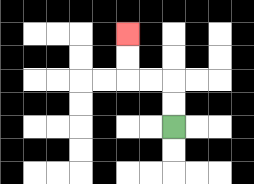{'start': '[7, 5]', 'end': '[5, 1]', 'path_directions': 'U,U,L,L,U,U', 'path_coordinates': '[[7, 5], [7, 4], [7, 3], [6, 3], [5, 3], [5, 2], [5, 1]]'}